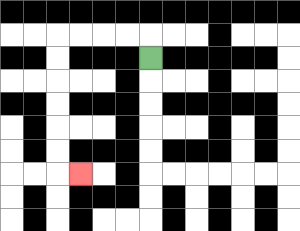{'start': '[6, 2]', 'end': '[3, 7]', 'path_directions': 'U,L,L,L,L,D,D,D,D,D,D,R', 'path_coordinates': '[[6, 2], [6, 1], [5, 1], [4, 1], [3, 1], [2, 1], [2, 2], [2, 3], [2, 4], [2, 5], [2, 6], [2, 7], [3, 7]]'}